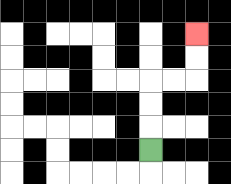{'start': '[6, 6]', 'end': '[8, 1]', 'path_directions': 'U,U,U,R,R,U,U', 'path_coordinates': '[[6, 6], [6, 5], [6, 4], [6, 3], [7, 3], [8, 3], [8, 2], [8, 1]]'}